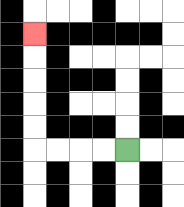{'start': '[5, 6]', 'end': '[1, 1]', 'path_directions': 'L,L,L,L,U,U,U,U,U', 'path_coordinates': '[[5, 6], [4, 6], [3, 6], [2, 6], [1, 6], [1, 5], [1, 4], [1, 3], [1, 2], [1, 1]]'}